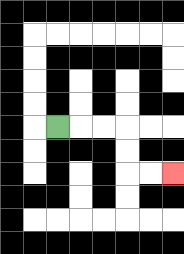{'start': '[2, 5]', 'end': '[7, 7]', 'path_directions': 'R,R,R,D,D,R,R', 'path_coordinates': '[[2, 5], [3, 5], [4, 5], [5, 5], [5, 6], [5, 7], [6, 7], [7, 7]]'}